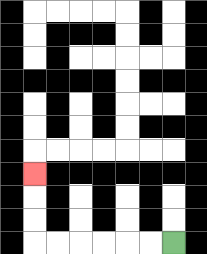{'start': '[7, 10]', 'end': '[1, 7]', 'path_directions': 'L,L,L,L,L,L,U,U,U', 'path_coordinates': '[[7, 10], [6, 10], [5, 10], [4, 10], [3, 10], [2, 10], [1, 10], [1, 9], [1, 8], [1, 7]]'}